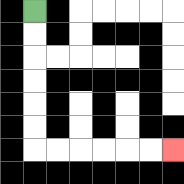{'start': '[1, 0]', 'end': '[7, 6]', 'path_directions': 'D,D,D,D,D,D,R,R,R,R,R,R', 'path_coordinates': '[[1, 0], [1, 1], [1, 2], [1, 3], [1, 4], [1, 5], [1, 6], [2, 6], [3, 6], [4, 6], [5, 6], [6, 6], [7, 6]]'}